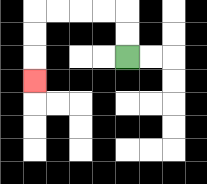{'start': '[5, 2]', 'end': '[1, 3]', 'path_directions': 'U,U,L,L,L,L,D,D,D', 'path_coordinates': '[[5, 2], [5, 1], [5, 0], [4, 0], [3, 0], [2, 0], [1, 0], [1, 1], [1, 2], [1, 3]]'}